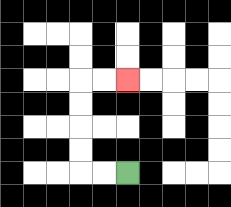{'start': '[5, 7]', 'end': '[5, 3]', 'path_directions': 'L,L,U,U,U,U,R,R', 'path_coordinates': '[[5, 7], [4, 7], [3, 7], [3, 6], [3, 5], [3, 4], [3, 3], [4, 3], [5, 3]]'}